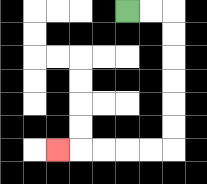{'start': '[5, 0]', 'end': '[2, 6]', 'path_directions': 'R,R,D,D,D,D,D,D,L,L,L,L,L', 'path_coordinates': '[[5, 0], [6, 0], [7, 0], [7, 1], [7, 2], [7, 3], [7, 4], [7, 5], [7, 6], [6, 6], [5, 6], [4, 6], [3, 6], [2, 6]]'}